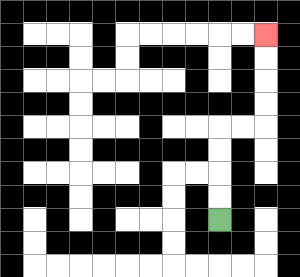{'start': '[9, 9]', 'end': '[11, 1]', 'path_directions': 'U,U,U,U,R,R,U,U,U,U', 'path_coordinates': '[[9, 9], [9, 8], [9, 7], [9, 6], [9, 5], [10, 5], [11, 5], [11, 4], [11, 3], [11, 2], [11, 1]]'}